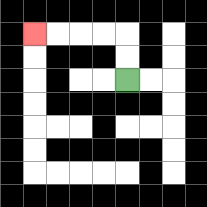{'start': '[5, 3]', 'end': '[1, 1]', 'path_directions': 'U,U,L,L,L,L', 'path_coordinates': '[[5, 3], [5, 2], [5, 1], [4, 1], [3, 1], [2, 1], [1, 1]]'}